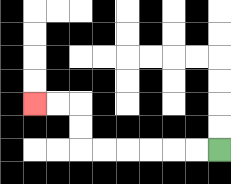{'start': '[9, 6]', 'end': '[1, 4]', 'path_directions': 'L,L,L,L,L,L,U,U,L,L', 'path_coordinates': '[[9, 6], [8, 6], [7, 6], [6, 6], [5, 6], [4, 6], [3, 6], [3, 5], [3, 4], [2, 4], [1, 4]]'}